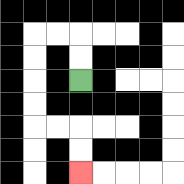{'start': '[3, 3]', 'end': '[3, 7]', 'path_directions': 'U,U,L,L,D,D,D,D,R,R,D,D', 'path_coordinates': '[[3, 3], [3, 2], [3, 1], [2, 1], [1, 1], [1, 2], [1, 3], [1, 4], [1, 5], [2, 5], [3, 5], [3, 6], [3, 7]]'}